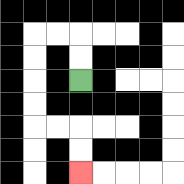{'start': '[3, 3]', 'end': '[3, 7]', 'path_directions': 'U,U,L,L,D,D,D,D,R,R,D,D', 'path_coordinates': '[[3, 3], [3, 2], [3, 1], [2, 1], [1, 1], [1, 2], [1, 3], [1, 4], [1, 5], [2, 5], [3, 5], [3, 6], [3, 7]]'}